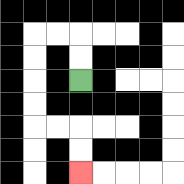{'start': '[3, 3]', 'end': '[3, 7]', 'path_directions': 'U,U,L,L,D,D,D,D,R,R,D,D', 'path_coordinates': '[[3, 3], [3, 2], [3, 1], [2, 1], [1, 1], [1, 2], [1, 3], [1, 4], [1, 5], [2, 5], [3, 5], [3, 6], [3, 7]]'}